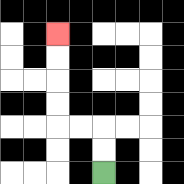{'start': '[4, 7]', 'end': '[2, 1]', 'path_directions': 'U,U,L,L,U,U,U,U', 'path_coordinates': '[[4, 7], [4, 6], [4, 5], [3, 5], [2, 5], [2, 4], [2, 3], [2, 2], [2, 1]]'}